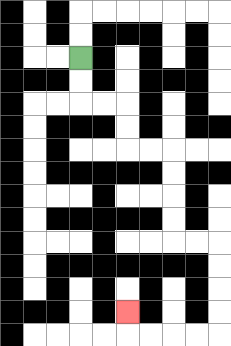{'start': '[3, 2]', 'end': '[5, 13]', 'path_directions': 'D,D,R,R,D,D,R,R,D,D,D,D,R,R,D,D,D,D,L,L,L,L,U', 'path_coordinates': '[[3, 2], [3, 3], [3, 4], [4, 4], [5, 4], [5, 5], [5, 6], [6, 6], [7, 6], [7, 7], [7, 8], [7, 9], [7, 10], [8, 10], [9, 10], [9, 11], [9, 12], [9, 13], [9, 14], [8, 14], [7, 14], [6, 14], [5, 14], [5, 13]]'}